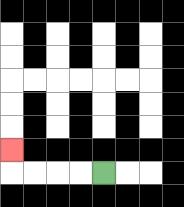{'start': '[4, 7]', 'end': '[0, 6]', 'path_directions': 'L,L,L,L,U', 'path_coordinates': '[[4, 7], [3, 7], [2, 7], [1, 7], [0, 7], [0, 6]]'}